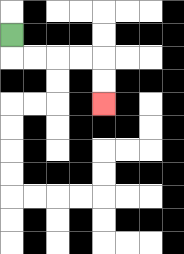{'start': '[0, 1]', 'end': '[4, 4]', 'path_directions': 'D,R,R,R,R,D,D', 'path_coordinates': '[[0, 1], [0, 2], [1, 2], [2, 2], [3, 2], [4, 2], [4, 3], [4, 4]]'}